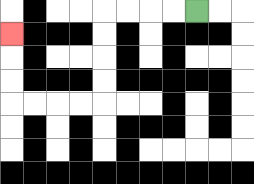{'start': '[8, 0]', 'end': '[0, 1]', 'path_directions': 'L,L,L,L,D,D,D,D,L,L,L,L,U,U,U', 'path_coordinates': '[[8, 0], [7, 0], [6, 0], [5, 0], [4, 0], [4, 1], [4, 2], [4, 3], [4, 4], [3, 4], [2, 4], [1, 4], [0, 4], [0, 3], [0, 2], [0, 1]]'}